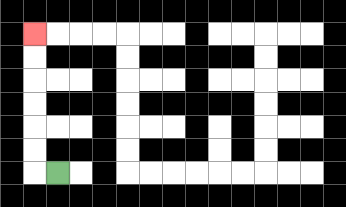{'start': '[2, 7]', 'end': '[1, 1]', 'path_directions': 'L,U,U,U,U,U,U', 'path_coordinates': '[[2, 7], [1, 7], [1, 6], [1, 5], [1, 4], [1, 3], [1, 2], [1, 1]]'}